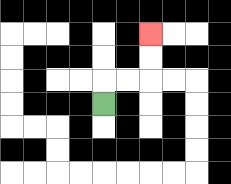{'start': '[4, 4]', 'end': '[6, 1]', 'path_directions': 'U,R,R,U,U', 'path_coordinates': '[[4, 4], [4, 3], [5, 3], [6, 3], [6, 2], [6, 1]]'}